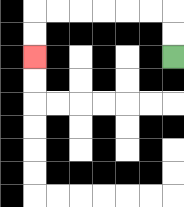{'start': '[7, 2]', 'end': '[1, 2]', 'path_directions': 'U,U,L,L,L,L,L,L,D,D', 'path_coordinates': '[[7, 2], [7, 1], [7, 0], [6, 0], [5, 0], [4, 0], [3, 0], [2, 0], [1, 0], [1, 1], [1, 2]]'}